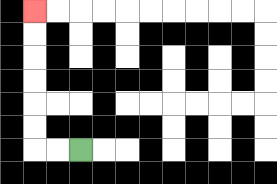{'start': '[3, 6]', 'end': '[1, 0]', 'path_directions': 'L,L,U,U,U,U,U,U', 'path_coordinates': '[[3, 6], [2, 6], [1, 6], [1, 5], [1, 4], [1, 3], [1, 2], [1, 1], [1, 0]]'}